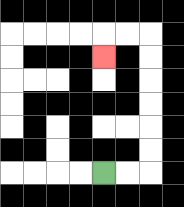{'start': '[4, 7]', 'end': '[4, 2]', 'path_directions': 'R,R,U,U,U,U,U,U,L,L,D', 'path_coordinates': '[[4, 7], [5, 7], [6, 7], [6, 6], [6, 5], [6, 4], [6, 3], [6, 2], [6, 1], [5, 1], [4, 1], [4, 2]]'}